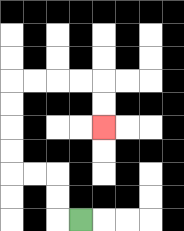{'start': '[3, 9]', 'end': '[4, 5]', 'path_directions': 'L,U,U,L,L,U,U,U,U,R,R,R,R,D,D', 'path_coordinates': '[[3, 9], [2, 9], [2, 8], [2, 7], [1, 7], [0, 7], [0, 6], [0, 5], [0, 4], [0, 3], [1, 3], [2, 3], [3, 3], [4, 3], [4, 4], [4, 5]]'}